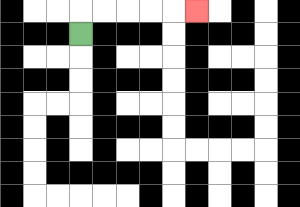{'start': '[3, 1]', 'end': '[8, 0]', 'path_directions': 'U,R,R,R,R,R', 'path_coordinates': '[[3, 1], [3, 0], [4, 0], [5, 0], [6, 0], [7, 0], [8, 0]]'}